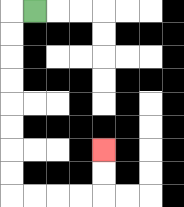{'start': '[1, 0]', 'end': '[4, 6]', 'path_directions': 'L,D,D,D,D,D,D,D,D,R,R,R,R,U,U', 'path_coordinates': '[[1, 0], [0, 0], [0, 1], [0, 2], [0, 3], [0, 4], [0, 5], [0, 6], [0, 7], [0, 8], [1, 8], [2, 8], [3, 8], [4, 8], [4, 7], [4, 6]]'}